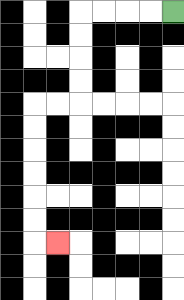{'start': '[7, 0]', 'end': '[2, 10]', 'path_directions': 'L,L,L,L,D,D,D,D,L,L,D,D,D,D,D,D,R', 'path_coordinates': '[[7, 0], [6, 0], [5, 0], [4, 0], [3, 0], [3, 1], [3, 2], [3, 3], [3, 4], [2, 4], [1, 4], [1, 5], [1, 6], [1, 7], [1, 8], [1, 9], [1, 10], [2, 10]]'}